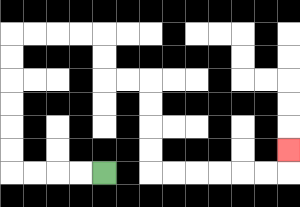{'start': '[4, 7]', 'end': '[12, 6]', 'path_directions': 'L,L,L,L,U,U,U,U,U,U,R,R,R,R,D,D,R,R,D,D,D,D,R,R,R,R,R,R,U', 'path_coordinates': '[[4, 7], [3, 7], [2, 7], [1, 7], [0, 7], [0, 6], [0, 5], [0, 4], [0, 3], [0, 2], [0, 1], [1, 1], [2, 1], [3, 1], [4, 1], [4, 2], [4, 3], [5, 3], [6, 3], [6, 4], [6, 5], [6, 6], [6, 7], [7, 7], [8, 7], [9, 7], [10, 7], [11, 7], [12, 7], [12, 6]]'}